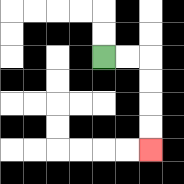{'start': '[4, 2]', 'end': '[6, 6]', 'path_directions': 'R,R,D,D,D,D', 'path_coordinates': '[[4, 2], [5, 2], [6, 2], [6, 3], [6, 4], [6, 5], [6, 6]]'}